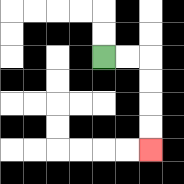{'start': '[4, 2]', 'end': '[6, 6]', 'path_directions': 'R,R,D,D,D,D', 'path_coordinates': '[[4, 2], [5, 2], [6, 2], [6, 3], [6, 4], [6, 5], [6, 6]]'}